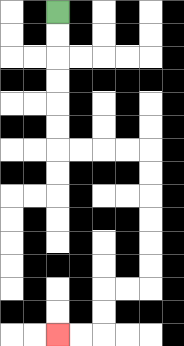{'start': '[2, 0]', 'end': '[2, 14]', 'path_directions': 'D,D,D,D,D,D,R,R,R,R,D,D,D,D,D,D,L,L,D,D,L,L', 'path_coordinates': '[[2, 0], [2, 1], [2, 2], [2, 3], [2, 4], [2, 5], [2, 6], [3, 6], [4, 6], [5, 6], [6, 6], [6, 7], [6, 8], [6, 9], [6, 10], [6, 11], [6, 12], [5, 12], [4, 12], [4, 13], [4, 14], [3, 14], [2, 14]]'}